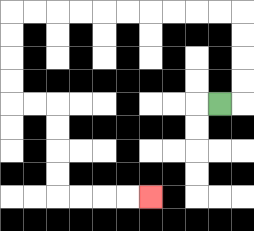{'start': '[9, 4]', 'end': '[6, 8]', 'path_directions': 'R,U,U,U,U,L,L,L,L,L,L,L,L,L,L,D,D,D,D,R,R,D,D,D,D,R,R,R,R', 'path_coordinates': '[[9, 4], [10, 4], [10, 3], [10, 2], [10, 1], [10, 0], [9, 0], [8, 0], [7, 0], [6, 0], [5, 0], [4, 0], [3, 0], [2, 0], [1, 0], [0, 0], [0, 1], [0, 2], [0, 3], [0, 4], [1, 4], [2, 4], [2, 5], [2, 6], [2, 7], [2, 8], [3, 8], [4, 8], [5, 8], [6, 8]]'}